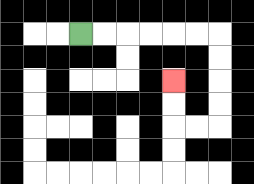{'start': '[3, 1]', 'end': '[7, 3]', 'path_directions': 'R,R,R,R,R,R,D,D,D,D,L,L,U,U', 'path_coordinates': '[[3, 1], [4, 1], [5, 1], [6, 1], [7, 1], [8, 1], [9, 1], [9, 2], [9, 3], [9, 4], [9, 5], [8, 5], [7, 5], [7, 4], [7, 3]]'}